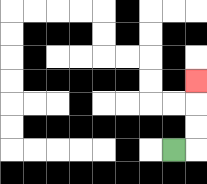{'start': '[7, 6]', 'end': '[8, 3]', 'path_directions': 'R,U,U,U', 'path_coordinates': '[[7, 6], [8, 6], [8, 5], [8, 4], [8, 3]]'}